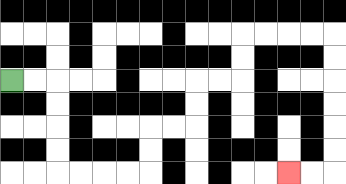{'start': '[0, 3]', 'end': '[12, 7]', 'path_directions': 'R,R,D,D,D,D,R,R,R,R,U,U,R,R,U,U,R,R,U,U,R,R,R,R,D,D,D,D,D,D,L,L', 'path_coordinates': '[[0, 3], [1, 3], [2, 3], [2, 4], [2, 5], [2, 6], [2, 7], [3, 7], [4, 7], [5, 7], [6, 7], [6, 6], [6, 5], [7, 5], [8, 5], [8, 4], [8, 3], [9, 3], [10, 3], [10, 2], [10, 1], [11, 1], [12, 1], [13, 1], [14, 1], [14, 2], [14, 3], [14, 4], [14, 5], [14, 6], [14, 7], [13, 7], [12, 7]]'}